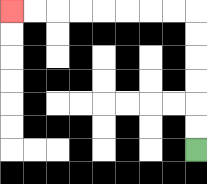{'start': '[8, 6]', 'end': '[0, 0]', 'path_directions': 'U,U,U,U,U,U,L,L,L,L,L,L,L,L', 'path_coordinates': '[[8, 6], [8, 5], [8, 4], [8, 3], [8, 2], [8, 1], [8, 0], [7, 0], [6, 0], [5, 0], [4, 0], [3, 0], [2, 0], [1, 0], [0, 0]]'}